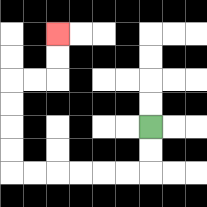{'start': '[6, 5]', 'end': '[2, 1]', 'path_directions': 'D,D,L,L,L,L,L,L,U,U,U,U,R,R,U,U', 'path_coordinates': '[[6, 5], [6, 6], [6, 7], [5, 7], [4, 7], [3, 7], [2, 7], [1, 7], [0, 7], [0, 6], [0, 5], [0, 4], [0, 3], [1, 3], [2, 3], [2, 2], [2, 1]]'}